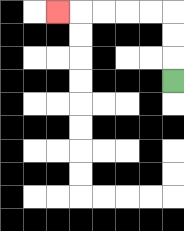{'start': '[7, 3]', 'end': '[2, 0]', 'path_directions': 'U,U,U,L,L,L,L,L', 'path_coordinates': '[[7, 3], [7, 2], [7, 1], [7, 0], [6, 0], [5, 0], [4, 0], [3, 0], [2, 0]]'}